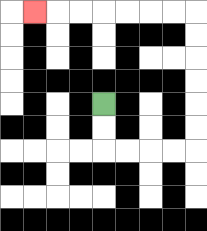{'start': '[4, 4]', 'end': '[1, 0]', 'path_directions': 'D,D,R,R,R,R,U,U,U,U,U,U,L,L,L,L,L,L,L', 'path_coordinates': '[[4, 4], [4, 5], [4, 6], [5, 6], [6, 6], [7, 6], [8, 6], [8, 5], [8, 4], [8, 3], [8, 2], [8, 1], [8, 0], [7, 0], [6, 0], [5, 0], [4, 0], [3, 0], [2, 0], [1, 0]]'}